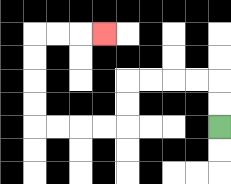{'start': '[9, 5]', 'end': '[4, 1]', 'path_directions': 'U,U,L,L,L,L,D,D,L,L,L,L,U,U,U,U,R,R,R', 'path_coordinates': '[[9, 5], [9, 4], [9, 3], [8, 3], [7, 3], [6, 3], [5, 3], [5, 4], [5, 5], [4, 5], [3, 5], [2, 5], [1, 5], [1, 4], [1, 3], [1, 2], [1, 1], [2, 1], [3, 1], [4, 1]]'}